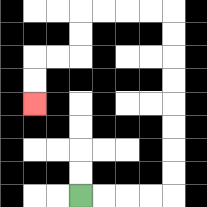{'start': '[3, 8]', 'end': '[1, 4]', 'path_directions': 'R,R,R,R,U,U,U,U,U,U,U,U,L,L,L,L,D,D,L,L,D,D', 'path_coordinates': '[[3, 8], [4, 8], [5, 8], [6, 8], [7, 8], [7, 7], [7, 6], [7, 5], [7, 4], [7, 3], [7, 2], [7, 1], [7, 0], [6, 0], [5, 0], [4, 0], [3, 0], [3, 1], [3, 2], [2, 2], [1, 2], [1, 3], [1, 4]]'}